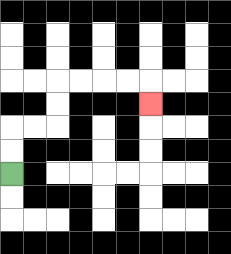{'start': '[0, 7]', 'end': '[6, 4]', 'path_directions': 'U,U,R,R,U,U,R,R,R,R,D', 'path_coordinates': '[[0, 7], [0, 6], [0, 5], [1, 5], [2, 5], [2, 4], [2, 3], [3, 3], [4, 3], [5, 3], [6, 3], [6, 4]]'}